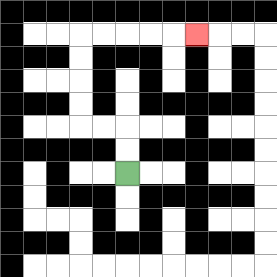{'start': '[5, 7]', 'end': '[8, 1]', 'path_directions': 'U,U,L,L,U,U,U,U,R,R,R,R,R', 'path_coordinates': '[[5, 7], [5, 6], [5, 5], [4, 5], [3, 5], [3, 4], [3, 3], [3, 2], [3, 1], [4, 1], [5, 1], [6, 1], [7, 1], [8, 1]]'}